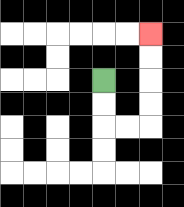{'start': '[4, 3]', 'end': '[6, 1]', 'path_directions': 'D,D,R,R,U,U,U,U', 'path_coordinates': '[[4, 3], [4, 4], [4, 5], [5, 5], [6, 5], [6, 4], [6, 3], [6, 2], [6, 1]]'}